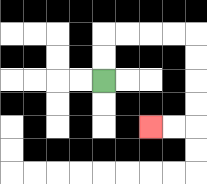{'start': '[4, 3]', 'end': '[6, 5]', 'path_directions': 'U,U,R,R,R,R,D,D,D,D,L,L', 'path_coordinates': '[[4, 3], [4, 2], [4, 1], [5, 1], [6, 1], [7, 1], [8, 1], [8, 2], [8, 3], [8, 4], [8, 5], [7, 5], [6, 5]]'}